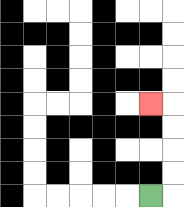{'start': '[6, 8]', 'end': '[6, 4]', 'path_directions': 'R,U,U,U,U,L', 'path_coordinates': '[[6, 8], [7, 8], [7, 7], [7, 6], [7, 5], [7, 4], [6, 4]]'}